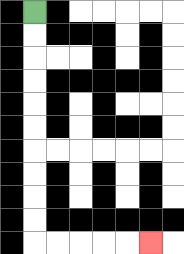{'start': '[1, 0]', 'end': '[6, 10]', 'path_directions': 'D,D,D,D,D,D,D,D,D,D,R,R,R,R,R', 'path_coordinates': '[[1, 0], [1, 1], [1, 2], [1, 3], [1, 4], [1, 5], [1, 6], [1, 7], [1, 8], [1, 9], [1, 10], [2, 10], [3, 10], [4, 10], [5, 10], [6, 10]]'}